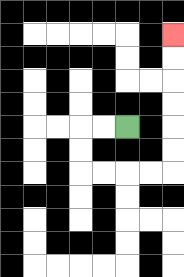{'start': '[5, 5]', 'end': '[7, 1]', 'path_directions': 'L,L,D,D,R,R,R,R,U,U,U,U,U,U', 'path_coordinates': '[[5, 5], [4, 5], [3, 5], [3, 6], [3, 7], [4, 7], [5, 7], [6, 7], [7, 7], [7, 6], [7, 5], [7, 4], [7, 3], [7, 2], [7, 1]]'}